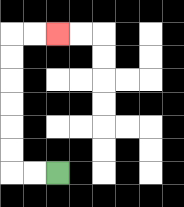{'start': '[2, 7]', 'end': '[2, 1]', 'path_directions': 'L,L,U,U,U,U,U,U,R,R', 'path_coordinates': '[[2, 7], [1, 7], [0, 7], [0, 6], [0, 5], [0, 4], [0, 3], [0, 2], [0, 1], [1, 1], [2, 1]]'}